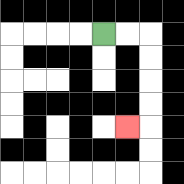{'start': '[4, 1]', 'end': '[5, 5]', 'path_directions': 'R,R,D,D,D,D,L', 'path_coordinates': '[[4, 1], [5, 1], [6, 1], [6, 2], [6, 3], [6, 4], [6, 5], [5, 5]]'}